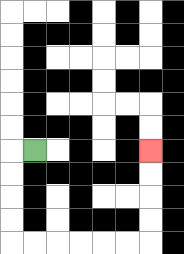{'start': '[1, 6]', 'end': '[6, 6]', 'path_directions': 'L,D,D,D,D,R,R,R,R,R,R,U,U,U,U', 'path_coordinates': '[[1, 6], [0, 6], [0, 7], [0, 8], [0, 9], [0, 10], [1, 10], [2, 10], [3, 10], [4, 10], [5, 10], [6, 10], [6, 9], [6, 8], [6, 7], [6, 6]]'}